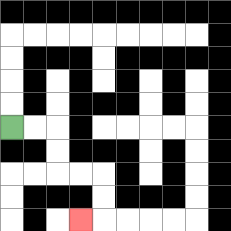{'start': '[0, 5]', 'end': '[3, 9]', 'path_directions': 'R,R,D,D,R,R,D,D,L', 'path_coordinates': '[[0, 5], [1, 5], [2, 5], [2, 6], [2, 7], [3, 7], [4, 7], [4, 8], [4, 9], [3, 9]]'}